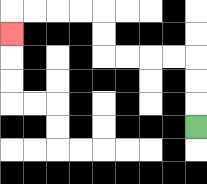{'start': '[8, 5]', 'end': '[0, 1]', 'path_directions': 'U,U,U,L,L,L,L,U,U,L,L,L,L,D', 'path_coordinates': '[[8, 5], [8, 4], [8, 3], [8, 2], [7, 2], [6, 2], [5, 2], [4, 2], [4, 1], [4, 0], [3, 0], [2, 0], [1, 0], [0, 0], [0, 1]]'}